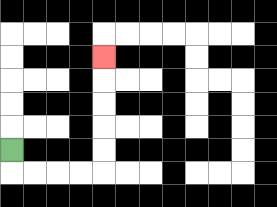{'start': '[0, 6]', 'end': '[4, 2]', 'path_directions': 'D,R,R,R,R,U,U,U,U,U', 'path_coordinates': '[[0, 6], [0, 7], [1, 7], [2, 7], [3, 7], [4, 7], [4, 6], [4, 5], [4, 4], [4, 3], [4, 2]]'}